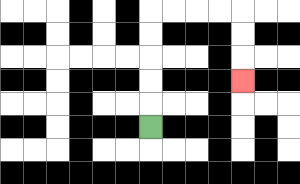{'start': '[6, 5]', 'end': '[10, 3]', 'path_directions': 'U,U,U,U,U,R,R,R,R,D,D,D', 'path_coordinates': '[[6, 5], [6, 4], [6, 3], [6, 2], [6, 1], [6, 0], [7, 0], [8, 0], [9, 0], [10, 0], [10, 1], [10, 2], [10, 3]]'}